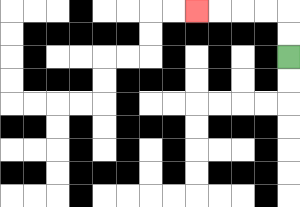{'start': '[12, 2]', 'end': '[8, 0]', 'path_directions': 'U,U,L,L,L,L', 'path_coordinates': '[[12, 2], [12, 1], [12, 0], [11, 0], [10, 0], [9, 0], [8, 0]]'}